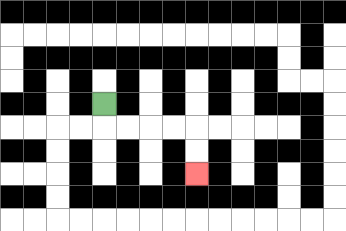{'start': '[4, 4]', 'end': '[8, 7]', 'path_directions': 'D,R,R,R,R,D,D', 'path_coordinates': '[[4, 4], [4, 5], [5, 5], [6, 5], [7, 5], [8, 5], [8, 6], [8, 7]]'}